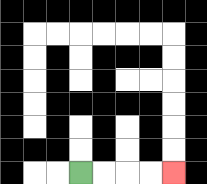{'start': '[3, 7]', 'end': '[7, 7]', 'path_directions': 'R,R,R,R', 'path_coordinates': '[[3, 7], [4, 7], [5, 7], [6, 7], [7, 7]]'}